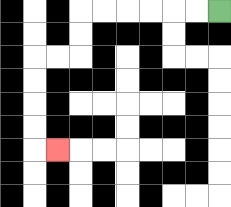{'start': '[9, 0]', 'end': '[2, 6]', 'path_directions': 'L,L,L,L,L,L,D,D,L,L,D,D,D,D,R', 'path_coordinates': '[[9, 0], [8, 0], [7, 0], [6, 0], [5, 0], [4, 0], [3, 0], [3, 1], [3, 2], [2, 2], [1, 2], [1, 3], [1, 4], [1, 5], [1, 6], [2, 6]]'}